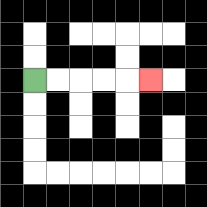{'start': '[1, 3]', 'end': '[6, 3]', 'path_directions': 'R,R,R,R,R', 'path_coordinates': '[[1, 3], [2, 3], [3, 3], [4, 3], [5, 3], [6, 3]]'}